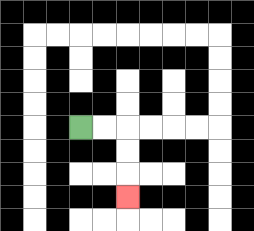{'start': '[3, 5]', 'end': '[5, 8]', 'path_directions': 'R,R,D,D,D', 'path_coordinates': '[[3, 5], [4, 5], [5, 5], [5, 6], [5, 7], [5, 8]]'}